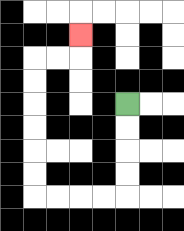{'start': '[5, 4]', 'end': '[3, 1]', 'path_directions': 'D,D,D,D,L,L,L,L,U,U,U,U,U,U,R,R,U', 'path_coordinates': '[[5, 4], [5, 5], [5, 6], [5, 7], [5, 8], [4, 8], [3, 8], [2, 8], [1, 8], [1, 7], [1, 6], [1, 5], [1, 4], [1, 3], [1, 2], [2, 2], [3, 2], [3, 1]]'}